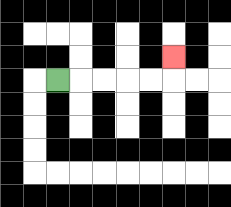{'start': '[2, 3]', 'end': '[7, 2]', 'path_directions': 'R,R,R,R,R,U', 'path_coordinates': '[[2, 3], [3, 3], [4, 3], [5, 3], [6, 3], [7, 3], [7, 2]]'}